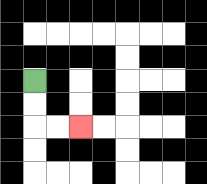{'start': '[1, 3]', 'end': '[3, 5]', 'path_directions': 'D,D,R,R', 'path_coordinates': '[[1, 3], [1, 4], [1, 5], [2, 5], [3, 5]]'}